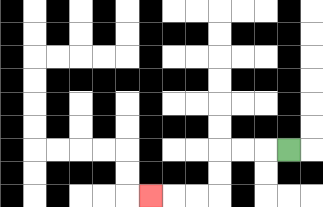{'start': '[12, 6]', 'end': '[6, 8]', 'path_directions': 'L,L,L,D,D,L,L,L', 'path_coordinates': '[[12, 6], [11, 6], [10, 6], [9, 6], [9, 7], [9, 8], [8, 8], [7, 8], [6, 8]]'}